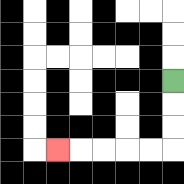{'start': '[7, 3]', 'end': '[2, 6]', 'path_directions': 'D,D,D,L,L,L,L,L', 'path_coordinates': '[[7, 3], [7, 4], [7, 5], [7, 6], [6, 6], [5, 6], [4, 6], [3, 6], [2, 6]]'}